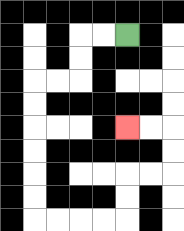{'start': '[5, 1]', 'end': '[5, 5]', 'path_directions': 'L,L,D,D,L,L,D,D,D,D,D,D,R,R,R,R,U,U,R,R,U,U,L,L', 'path_coordinates': '[[5, 1], [4, 1], [3, 1], [3, 2], [3, 3], [2, 3], [1, 3], [1, 4], [1, 5], [1, 6], [1, 7], [1, 8], [1, 9], [2, 9], [3, 9], [4, 9], [5, 9], [5, 8], [5, 7], [6, 7], [7, 7], [7, 6], [7, 5], [6, 5], [5, 5]]'}